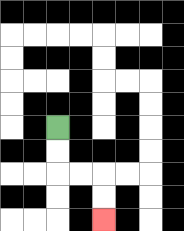{'start': '[2, 5]', 'end': '[4, 9]', 'path_directions': 'D,D,R,R,D,D', 'path_coordinates': '[[2, 5], [2, 6], [2, 7], [3, 7], [4, 7], [4, 8], [4, 9]]'}